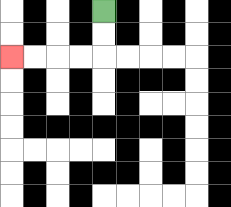{'start': '[4, 0]', 'end': '[0, 2]', 'path_directions': 'D,D,L,L,L,L', 'path_coordinates': '[[4, 0], [4, 1], [4, 2], [3, 2], [2, 2], [1, 2], [0, 2]]'}